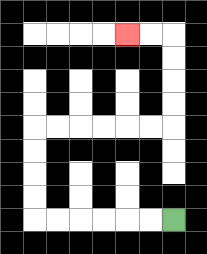{'start': '[7, 9]', 'end': '[5, 1]', 'path_directions': 'L,L,L,L,L,L,U,U,U,U,R,R,R,R,R,R,U,U,U,U,L,L', 'path_coordinates': '[[7, 9], [6, 9], [5, 9], [4, 9], [3, 9], [2, 9], [1, 9], [1, 8], [1, 7], [1, 6], [1, 5], [2, 5], [3, 5], [4, 5], [5, 5], [6, 5], [7, 5], [7, 4], [7, 3], [7, 2], [7, 1], [6, 1], [5, 1]]'}